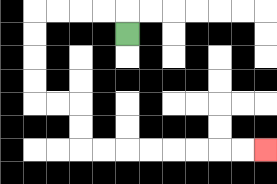{'start': '[5, 1]', 'end': '[11, 6]', 'path_directions': 'U,L,L,L,L,D,D,D,D,R,R,D,D,R,R,R,R,R,R,R,R', 'path_coordinates': '[[5, 1], [5, 0], [4, 0], [3, 0], [2, 0], [1, 0], [1, 1], [1, 2], [1, 3], [1, 4], [2, 4], [3, 4], [3, 5], [3, 6], [4, 6], [5, 6], [6, 6], [7, 6], [8, 6], [9, 6], [10, 6], [11, 6]]'}